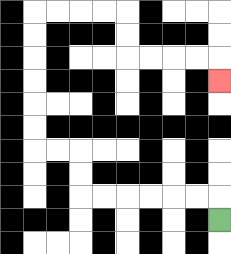{'start': '[9, 9]', 'end': '[9, 3]', 'path_directions': 'U,L,L,L,L,L,L,U,U,L,L,U,U,U,U,U,U,R,R,R,R,D,D,R,R,R,R,D', 'path_coordinates': '[[9, 9], [9, 8], [8, 8], [7, 8], [6, 8], [5, 8], [4, 8], [3, 8], [3, 7], [3, 6], [2, 6], [1, 6], [1, 5], [1, 4], [1, 3], [1, 2], [1, 1], [1, 0], [2, 0], [3, 0], [4, 0], [5, 0], [5, 1], [5, 2], [6, 2], [7, 2], [8, 2], [9, 2], [9, 3]]'}